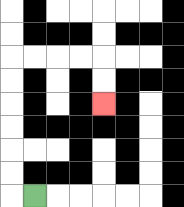{'start': '[1, 8]', 'end': '[4, 4]', 'path_directions': 'L,U,U,U,U,U,U,R,R,R,R,D,D', 'path_coordinates': '[[1, 8], [0, 8], [0, 7], [0, 6], [0, 5], [0, 4], [0, 3], [0, 2], [1, 2], [2, 2], [3, 2], [4, 2], [4, 3], [4, 4]]'}